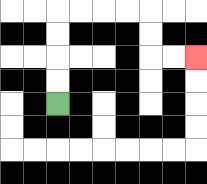{'start': '[2, 4]', 'end': '[8, 2]', 'path_directions': 'U,U,U,U,R,R,R,R,D,D,R,R', 'path_coordinates': '[[2, 4], [2, 3], [2, 2], [2, 1], [2, 0], [3, 0], [4, 0], [5, 0], [6, 0], [6, 1], [6, 2], [7, 2], [8, 2]]'}